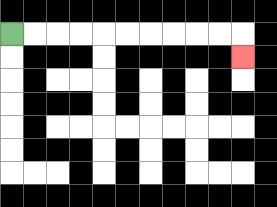{'start': '[0, 1]', 'end': '[10, 2]', 'path_directions': 'R,R,R,R,R,R,R,R,R,R,D', 'path_coordinates': '[[0, 1], [1, 1], [2, 1], [3, 1], [4, 1], [5, 1], [6, 1], [7, 1], [8, 1], [9, 1], [10, 1], [10, 2]]'}